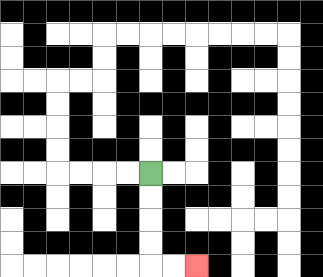{'start': '[6, 7]', 'end': '[8, 11]', 'path_directions': 'D,D,D,D,R,R', 'path_coordinates': '[[6, 7], [6, 8], [6, 9], [6, 10], [6, 11], [7, 11], [8, 11]]'}